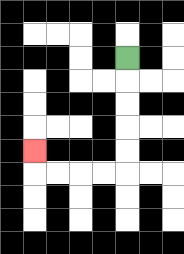{'start': '[5, 2]', 'end': '[1, 6]', 'path_directions': 'D,D,D,D,D,L,L,L,L,U', 'path_coordinates': '[[5, 2], [5, 3], [5, 4], [5, 5], [5, 6], [5, 7], [4, 7], [3, 7], [2, 7], [1, 7], [1, 6]]'}